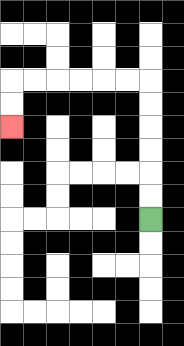{'start': '[6, 9]', 'end': '[0, 5]', 'path_directions': 'U,U,U,U,U,U,L,L,L,L,L,L,D,D', 'path_coordinates': '[[6, 9], [6, 8], [6, 7], [6, 6], [6, 5], [6, 4], [6, 3], [5, 3], [4, 3], [3, 3], [2, 3], [1, 3], [0, 3], [0, 4], [0, 5]]'}